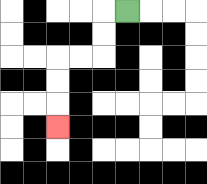{'start': '[5, 0]', 'end': '[2, 5]', 'path_directions': 'L,D,D,L,L,D,D,D', 'path_coordinates': '[[5, 0], [4, 0], [4, 1], [4, 2], [3, 2], [2, 2], [2, 3], [2, 4], [2, 5]]'}